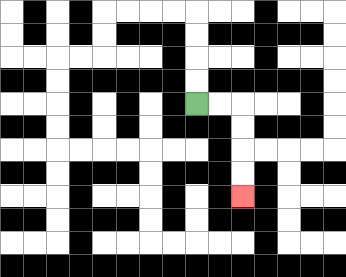{'start': '[8, 4]', 'end': '[10, 8]', 'path_directions': 'R,R,D,D,D,D', 'path_coordinates': '[[8, 4], [9, 4], [10, 4], [10, 5], [10, 6], [10, 7], [10, 8]]'}